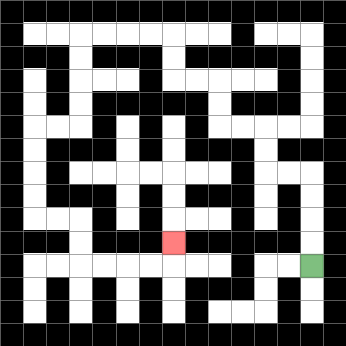{'start': '[13, 11]', 'end': '[7, 10]', 'path_directions': 'U,U,U,U,L,L,U,U,L,L,U,U,L,L,U,U,L,L,L,L,D,D,D,D,L,L,D,D,D,D,R,R,D,D,R,R,R,R,U', 'path_coordinates': '[[13, 11], [13, 10], [13, 9], [13, 8], [13, 7], [12, 7], [11, 7], [11, 6], [11, 5], [10, 5], [9, 5], [9, 4], [9, 3], [8, 3], [7, 3], [7, 2], [7, 1], [6, 1], [5, 1], [4, 1], [3, 1], [3, 2], [3, 3], [3, 4], [3, 5], [2, 5], [1, 5], [1, 6], [1, 7], [1, 8], [1, 9], [2, 9], [3, 9], [3, 10], [3, 11], [4, 11], [5, 11], [6, 11], [7, 11], [7, 10]]'}